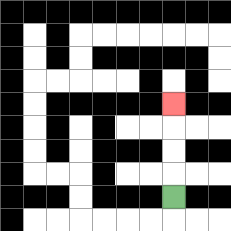{'start': '[7, 8]', 'end': '[7, 4]', 'path_directions': 'U,U,U,U', 'path_coordinates': '[[7, 8], [7, 7], [7, 6], [7, 5], [7, 4]]'}